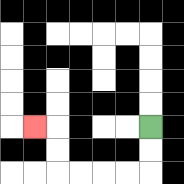{'start': '[6, 5]', 'end': '[1, 5]', 'path_directions': 'D,D,L,L,L,L,U,U,L', 'path_coordinates': '[[6, 5], [6, 6], [6, 7], [5, 7], [4, 7], [3, 7], [2, 7], [2, 6], [2, 5], [1, 5]]'}